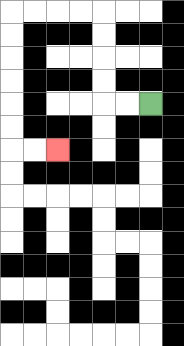{'start': '[6, 4]', 'end': '[2, 6]', 'path_directions': 'L,L,U,U,U,U,L,L,L,L,D,D,D,D,D,D,R,R', 'path_coordinates': '[[6, 4], [5, 4], [4, 4], [4, 3], [4, 2], [4, 1], [4, 0], [3, 0], [2, 0], [1, 0], [0, 0], [0, 1], [0, 2], [0, 3], [0, 4], [0, 5], [0, 6], [1, 6], [2, 6]]'}